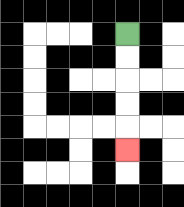{'start': '[5, 1]', 'end': '[5, 6]', 'path_directions': 'D,D,D,D,D', 'path_coordinates': '[[5, 1], [5, 2], [5, 3], [5, 4], [5, 5], [5, 6]]'}